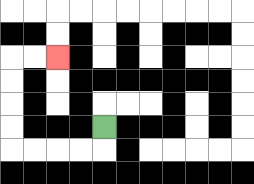{'start': '[4, 5]', 'end': '[2, 2]', 'path_directions': 'D,L,L,L,L,U,U,U,U,R,R', 'path_coordinates': '[[4, 5], [4, 6], [3, 6], [2, 6], [1, 6], [0, 6], [0, 5], [0, 4], [0, 3], [0, 2], [1, 2], [2, 2]]'}